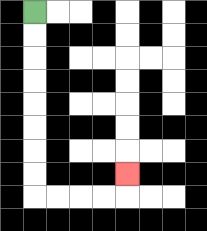{'start': '[1, 0]', 'end': '[5, 7]', 'path_directions': 'D,D,D,D,D,D,D,D,R,R,R,R,U', 'path_coordinates': '[[1, 0], [1, 1], [1, 2], [1, 3], [1, 4], [1, 5], [1, 6], [1, 7], [1, 8], [2, 8], [3, 8], [4, 8], [5, 8], [5, 7]]'}